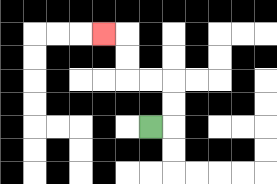{'start': '[6, 5]', 'end': '[4, 1]', 'path_directions': 'R,U,U,L,L,U,U,L', 'path_coordinates': '[[6, 5], [7, 5], [7, 4], [7, 3], [6, 3], [5, 3], [5, 2], [5, 1], [4, 1]]'}